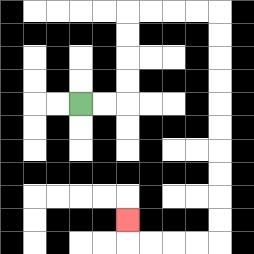{'start': '[3, 4]', 'end': '[5, 9]', 'path_directions': 'R,R,U,U,U,U,R,R,R,R,D,D,D,D,D,D,D,D,D,D,L,L,L,L,U', 'path_coordinates': '[[3, 4], [4, 4], [5, 4], [5, 3], [5, 2], [5, 1], [5, 0], [6, 0], [7, 0], [8, 0], [9, 0], [9, 1], [9, 2], [9, 3], [9, 4], [9, 5], [9, 6], [9, 7], [9, 8], [9, 9], [9, 10], [8, 10], [7, 10], [6, 10], [5, 10], [5, 9]]'}